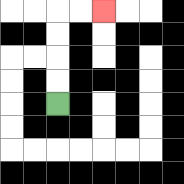{'start': '[2, 4]', 'end': '[4, 0]', 'path_directions': 'U,U,U,U,R,R', 'path_coordinates': '[[2, 4], [2, 3], [2, 2], [2, 1], [2, 0], [3, 0], [4, 0]]'}